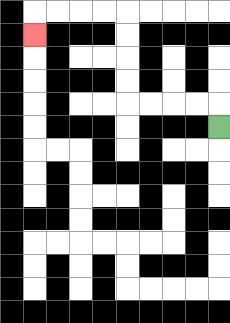{'start': '[9, 5]', 'end': '[1, 1]', 'path_directions': 'U,L,L,L,L,U,U,U,U,L,L,L,L,D', 'path_coordinates': '[[9, 5], [9, 4], [8, 4], [7, 4], [6, 4], [5, 4], [5, 3], [5, 2], [5, 1], [5, 0], [4, 0], [3, 0], [2, 0], [1, 0], [1, 1]]'}